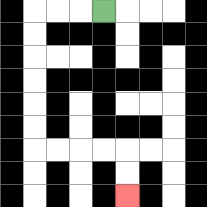{'start': '[4, 0]', 'end': '[5, 8]', 'path_directions': 'L,L,L,D,D,D,D,D,D,R,R,R,R,D,D', 'path_coordinates': '[[4, 0], [3, 0], [2, 0], [1, 0], [1, 1], [1, 2], [1, 3], [1, 4], [1, 5], [1, 6], [2, 6], [3, 6], [4, 6], [5, 6], [5, 7], [5, 8]]'}